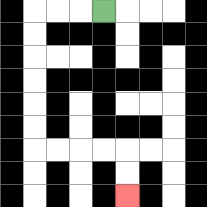{'start': '[4, 0]', 'end': '[5, 8]', 'path_directions': 'L,L,L,D,D,D,D,D,D,R,R,R,R,D,D', 'path_coordinates': '[[4, 0], [3, 0], [2, 0], [1, 0], [1, 1], [1, 2], [1, 3], [1, 4], [1, 5], [1, 6], [2, 6], [3, 6], [4, 6], [5, 6], [5, 7], [5, 8]]'}